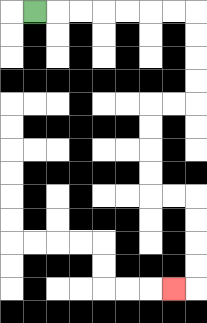{'start': '[1, 0]', 'end': '[7, 12]', 'path_directions': 'R,R,R,R,R,R,R,D,D,D,D,L,L,D,D,D,D,R,R,D,D,D,D,L', 'path_coordinates': '[[1, 0], [2, 0], [3, 0], [4, 0], [5, 0], [6, 0], [7, 0], [8, 0], [8, 1], [8, 2], [8, 3], [8, 4], [7, 4], [6, 4], [6, 5], [6, 6], [6, 7], [6, 8], [7, 8], [8, 8], [8, 9], [8, 10], [8, 11], [8, 12], [7, 12]]'}